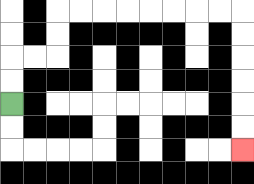{'start': '[0, 4]', 'end': '[10, 6]', 'path_directions': 'U,U,R,R,U,U,R,R,R,R,R,R,R,R,D,D,D,D,D,D', 'path_coordinates': '[[0, 4], [0, 3], [0, 2], [1, 2], [2, 2], [2, 1], [2, 0], [3, 0], [4, 0], [5, 0], [6, 0], [7, 0], [8, 0], [9, 0], [10, 0], [10, 1], [10, 2], [10, 3], [10, 4], [10, 5], [10, 6]]'}